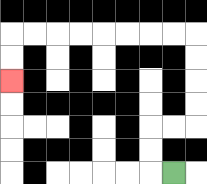{'start': '[7, 7]', 'end': '[0, 3]', 'path_directions': 'L,U,U,R,R,U,U,U,U,L,L,L,L,L,L,L,L,D,D', 'path_coordinates': '[[7, 7], [6, 7], [6, 6], [6, 5], [7, 5], [8, 5], [8, 4], [8, 3], [8, 2], [8, 1], [7, 1], [6, 1], [5, 1], [4, 1], [3, 1], [2, 1], [1, 1], [0, 1], [0, 2], [0, 3]]'}